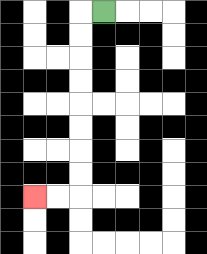{'start': '[4, 0]', 'end': '[1, 8]', 'path_directions': 'L,D,D,D,D,D,D,D,D,L,L', 'path_coordinates': '[[4, 0], [3, 0], [3, 1], [3, 2], [3, 3], [3, 4], [3, 5], [3, 6], [3, 7], [3, 8], [2, 8], [1, 8]]'}